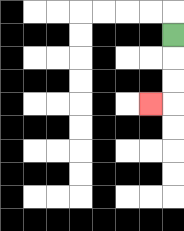{'start': '[7, 1]', 'end': '[6, 4]', 'path_directions': 'D,D,D,L', 'path_coordinates': '[[7, 1], [7, 2], [7, 3], [7, 4], [6, 4]]'}